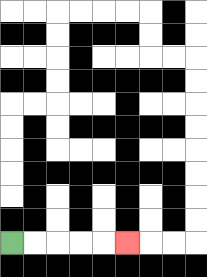{'start': '[0, 10]', 'end': '[5, 10]', 'path_directions': 'R,R,R,R,R', 'path_coordinates': '[[0, 10], [1, 10], [2, 10], [3, 10], [4, 10], [5, 10]]'}